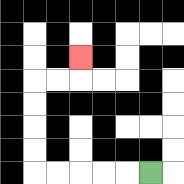{'start': '[6, 7]', 'end': '[3, 2]', 'path_directions': 'L,L,L,L,L,U,U,U,U,R,R,U', 'path_coordinates': '[[6, 7], [5, 7], [4, 7], [3, 7], [2, 7], [1, 7], [1, 6], [1, 5], [1, 4], [1, 3], [2, 3], [3, 3], [3, 2]]'}